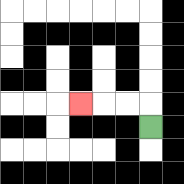{'start': '[6, 5]', 'end': '[3, 4]', 'path_directions': 'U,L,L,L', 'path_coordinates': '[[6, 5], [6, 4], [5, 4], [4, 4], [3, 4]]'}